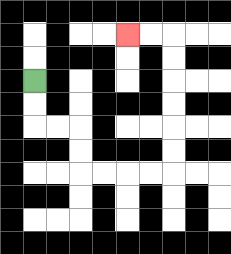{'start': '[1, 3]', 'end': '[5, 1]', 'path_directions': 'D,D,R,R,D,D,R,R,R,R,U,U,U,U,U,U,L,L', 'path_coordinates': '[[1, 3], [1, 4], [1, 5], [2, 5], [3, 5], [3, 6], [3, 7], [4, 7], [5, 7], [6, 7], [7, 7], [7, 6], [7, 5], [7, 4], [7, 3], [7, 2], [7, 1], [6, 1], [5, 1]]'}